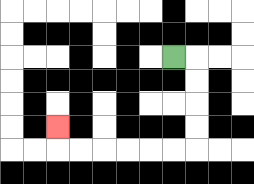{'start': '[7, 2]', 'end': '[2, 5]', 'path_directions': 'R,D,D,D,D,L,L,L,L,L,L,U', 'path_coordinates': '[[7, 2], [8, 2], [8, 3], [8, 4], [8, 5], [8, 6], [7, 6], [6, 6], [5, 6], [4, 6], [3, 6], [2, 6], [2, 5]]'}